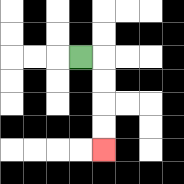{'start': '[3, 2]', 'end': '[4, 6]', 'path_directions': 'R,D,D,D,D', 'path_coordinates': '[[3, 2], [4, 2], [4, 3], [4, 4], [4, 5], [4, 6]]'}